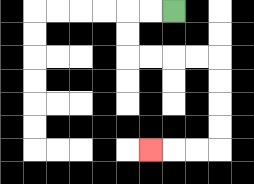{'start': '[7, 0]', 'end': '[6, 6]', 'path_directions': 'L,L,D,D,R,R,R,R,D,D,D,D,L,L,L', 'path_coordinates': '[[7, 0], [6, 0], [5, 0], [5, 1], [5, 2], [6, 2], [7, 2], [8, 2], [9, 2], [9, 3], [9, 4], [9, 5], [9, 6], [8, 6], [7, 6], [6, 6]]'}